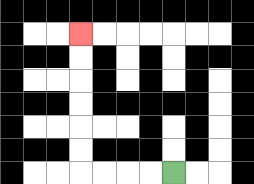{'start': '[7, 7]', 'end': '[3, 1]', 'path_directions': 'L,L,L,L,U,U,U,U,U,U', 'path_coordinates': '[[7, 7], [6, 7], [5, 7], [4, 7], [3, 7], [3, 6], [3, 5], [3, 4], [3, 3], [3, 2], [3, 1]]'}